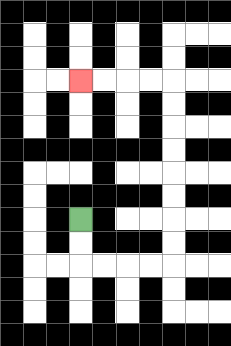{'start': '[3, 9]', 'end': '[3, 3]', 'path_directions': 'D,D,R,R,R,R,U,U,U,U,U,U,U,U,L,L,L,L', 'path_coordinates': '[[3, 9], [3, 10], [3, 11], [4, 11], [5, 11], [6, 11], [7, 11], [7, 10], [7, 9], [7, 8], [7, 7], [7, 6], [7, 5], [7, 4], [7, 3], [6, 3], [5, 3], [4, 3], [3, 3]]'}